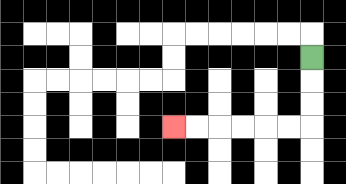{'start': '[13, 2]', 'end': '[7, 5]', 'path_directions': 'D,D,D,L,L,L,L,L,L', 'path_coordinates': '[[13, 2], [13, 3], [13, 4], [13, 5], [12, 5], [11, 5], [10, 5], [9, 5], [8, 5], [7, 5]]'}